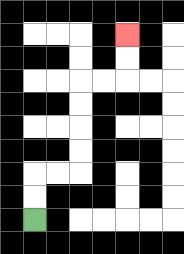{'start': '[1, 9]', 'end': '[5, 1]', 'path_directions': 'U,U,R,R,U,U,U,U,R,R,U,U', 'path_coordinates': '[[1, 9], [1, 8], [1, 7], [2, 7], [3, 7], [3, 6], [3, 5], [3, 4], [3, 3], [4, 3], [5, 3], [5, 2], [5, 1]]'}